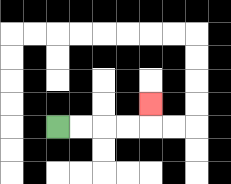{'start': '[2, 5]', 'end': '[6, 4]', 'path_directions': 'R,R,R,R,U', 'path_coordinates': '[[2, 5], [3, 5], [4, 5], [5, 5], [6, 5], [6, 4]]'}